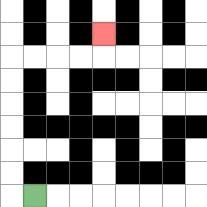{'start': '[1, 8]', 'end': '[4, 1]', 'path_directions': 'L,U,U,U,U,U,U,R,R,R,R,U', 'path_coordinates': '[[1, 8], [0, 8], [0, 7], [0, 6], [0, 5], [0, 4], [0, 3], [0, 2], [1, 2], [2, 2], [3, 2], [4, 2], [4, 1]]'}